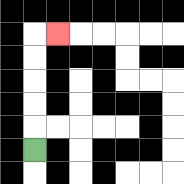{'start': '[1, 6]', 'end': '[2, 1]', 'path_directions': 'U,U,U,U,U,R', 'path_coordinates': '[[1, 6], [1, 5], [1, 4], [1, 3], [1, 2], [1, 1], [2, 1]]'}